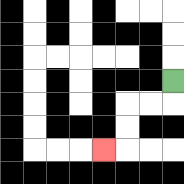{'start': '[7, 3]', 'end': '[4, 6]', 'path_directions': 'D,L,L,D,D,L', 'path_coordinates': '[[7, 3], [7, 4], [6, 4], [5, 4], [5, 5], [5, 6], [4, 6]]'}